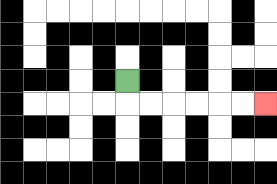{'start': '[5, 3]', 'end': '[11, 4]', 'path_directions': 'D,R,R,R,R,R,R', 'path_coordinates': '[[5, 3], [5, 4], [6, 4], [7, 4], [8, 4], [9, 4], [10, 4], [11, 4]]'}